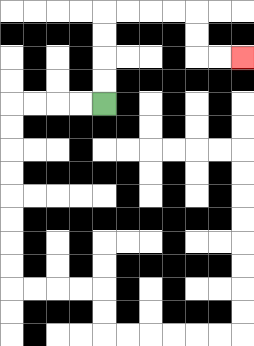{'start': '[4, 4]', 'end': '[10, 2]', 'path_directions': 'U,U,U,U,R,R,R,R,D,D,R,R', 'path_coordinates': '[[4, 4], [4, 3], [4, 2], [4, 1], [4, 0], [5, 0], [6, 0], [7, 0], [8, 0], [8, 1], [8, 2], [9, 2], [10, 2]]'}